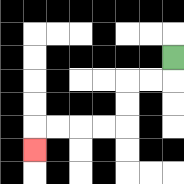{'start': '[7, 2]', 'end': '[1, 6]', 'path_directions': 'D,L,L,D,D,L,L,L,L,D', 'path_coordinates': '[[7, 2], [7, 3], [6, 3], [5, 3], [5, 4], [5, 5], [4, 5], [3, 5], [2, 5], [1, 5], [1, 6]]'}